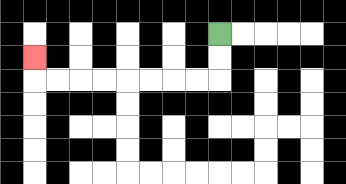{'start': '[9, 1]', 'end': '[1, 2]', 'path_directions': 'D,D,L,L,L,L,L,L,L,L,U', 'path_coordinates': '[[9, 1], [9, 2], [9, 3], [8, 3], [7, 3], [6, 3], [5, 3], [4, 3], [3, 3], [2, 3], [1, 3], [1, 2]]'}